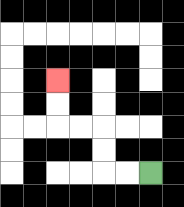{'start': '[6, 7]', 'end': '[2, 3]', 'path_directions': 'L,L,U,U,L,L,U,U', 'path_coordinates': '[[6, 7], [5, 7], [4, 7], [4, 6], [4, 5], [3, 5], [2, 5], [2, 4], [2, 3]]'}